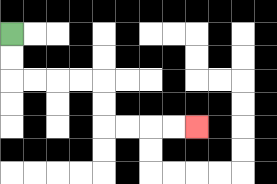{'start': '[0, 1]', 'end': '[8, 5]', 'path_directions': 'D,D,R,R,R,R,D,D,R,R,R,R', 'path_coordinates': '[[0, 1], [0, 2], [0, 3], [1, 3], [2, 3], [3, 3], [4, 3], [4, 4], [4, 5], [5, 5], [6, 5], [7, 5], [8, 5]]'}